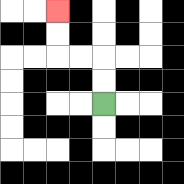{'start': '[4, 4]', 'end': '[2, 0]', 'path_directions': 'U,U,L,L,U,U', 'path_coordinates': '[[4, 4], [4, 3], [4, 2], [3, 2], [2, 2], [2, 1], [2, 0]]'}